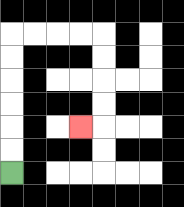{'start': '[0, 7]', 'end': '[3, 5]', 'path_directions': 'U,U,U,U,U,U,R,R,R,R,D,D,D,D,L', 'path_coordinates': '[[0, 7], [0, 6], [0, 5], [0, 4], [0, 3], [0, 2], [0, 1], [1, 1], [2, 1], [3, 1], [4, 1], [4, 2], [4, 3], [4, 4], [4, 5], [3, 5]]'}